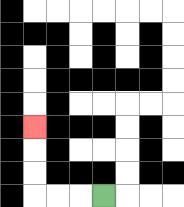{'start': '[4, 8]', 'end': '[1, 5]', 'path_directions': 'L,L,L,U,U,U', 'path_coordinates': '[[4, 8], [3, 8], [2, 8], [1, 8], [1, 7], [1, 6], [1, 5]]'}